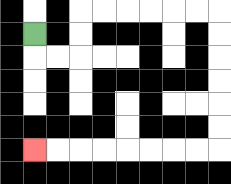{'start': '[1, 1]', 'end': '[1, 6]', 'path_directions': 'D,R,R,U,U,R,R,R,R,R,R,D,D,D,D,D,D,L,L,L,L,L,L,L,L', 'path_coordinates': '[[1, 1], [1, 2], [2, 2], [3, 2], [3, 1], [3, 0], [4, 0], [5, 0], [6, 0], [7, 0], [8, 0], [9, 0], [9, 1], [9, 2], [9, 3], [9, 4], [9, 5], [9, 6], [8, 6], [7, 6], [6, 6], [5, 6], [4, 6], [3, 6], [2, 6], [1, 6]]'}